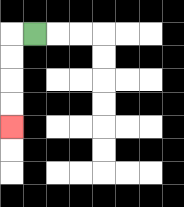{'start': '[1, 1]', 'end': '[0, 5]', 'path_directions': 'L,D,D,D,D', 'path_coordinates': '[[1, 1], [0, 1], [0, 2], [0, 3], [0, 4], [0, 5]]'}